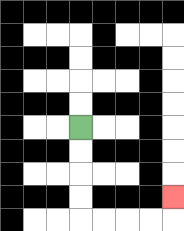{'start': '[3, 5]', 'end': '[7, 8]', 'path_directions': 'D,D,D,D,R,R,R,R,U', 'path_coordinates': '[[3, 5], [3, 6], [3, 7], [3, 8], [3, 9], [4, 9], [5, 9], [6, 9], [7, 9], [7, 8]]'}